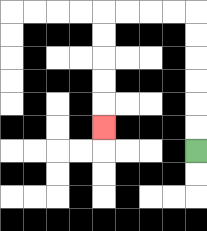{'start': '[8, 6]', 'end': '[4, 5]', 'path_directions': 'U,U,U,U,U,U,L,L,L,L,D,D,D,D,D', 'path_coordinates': '[[8, 6], [8, 5], [8, 4], [8, 3], [8, 2], [8, 1], [8, 0], [7, 0], [6, 0], [5, 0], [4, 0], [4, 1], [4, 2], [4, 3], [4, 4], [4, 5]]'}